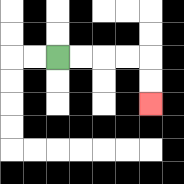{'start': '[2, 2]', 'end': '[6, 4]', 'path_directions': 'R,R,R,R,D,D', 'path_coordinates': '[[2, 2], [3, 2], [4, 2], [5, 2], [6, 2], [6, 3], [6, 4]]'}